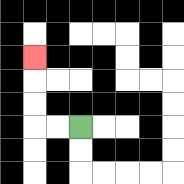{'start': '[3, 5]', 'end': '[1, 2]', 'path_directions': 'L,L,U,U,U', 'path_coordinates': '[[3, 5], [2, 5], [1, 5], [1, 4], [1, 3], [1, 2]]'}